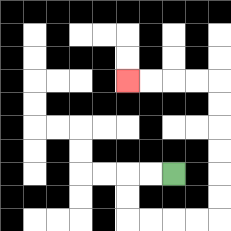{'start': '[7, 7]', 'end': '[5, 3]', 'path_directions': 'L,L,D,D,R,R,R,R,U,U,U,U,U,U,L,L,L,L', 'path_coordinates': '[[7, 7], [6, 7], [5, 7], [5, 8], [5, 9], [6, 9], [7, 9], [8, 9], [9, 9], [9, 8], [9, 7], [9, 6], [9, 5], [9, 4], [9, 3], [8, 3], [7, 3], [6, 3], [5, 3]]'}